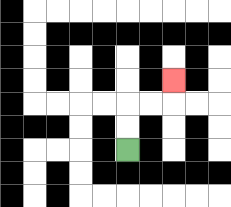{'start': '[5, 6]', 'end': '[7, 3]', 'path_directions': 'U,U,R,R,U', 'path_coordinates': '[[5, 6], [5, 5], [5, 4], [6, 4], [7, 4], [7, 3]]'}